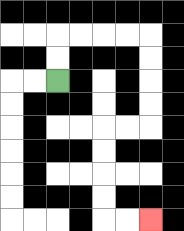{'start': '[2, 3]', 'end': '[6, 9]', 'path_directions': 'U,U,R,R,R,R,D,D,D,D,L,L,D,D,D,D,R,R', 'path_coordinates': '[[2, 3], [2, 2], [2, 1], [3, 1], [4, 1], [5, 1], [6, 1], [6, 2], [6, 3], [6, 4], [6, 5], [5, 5], [4, 5], [4, 6], [4, 7], [4, 8], [4, 9], [5, 9], [6, 9]]'}